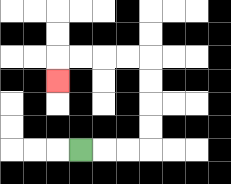{'start': '[3, 6]', 'end': '[2, 3]', 'path_directions': 'R,R,R,U,U,U,U,L,L,L,L,D', 'path_coordinates': '[[3, 6], [4, 6], [5, 6], [6, 6], [6, 5], [6, 4], [6, 3], [6, 2], [5, 2], [4, 2], [3, 2], [2, 2], [2, 3]]'}